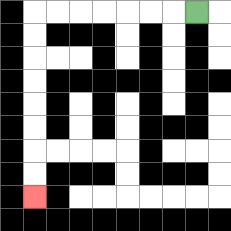{'start': '[8, 0]', 'end': '[1, 8]', 'path_directions': 'L,L,L,L,L,L,L,D,D,D,D,D,D,D,D', 'path_coordinates': '[[8, 0], [7, 0], [6, 0], [5, 0], [4, 0], [3, 0], [2, 0], [1, 0], [1, 1], [1, 2], [1, 3], [1, 4], [1, 5], [1, 6], [1, 7], [1, 8]]'}